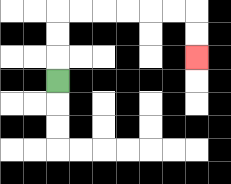{'start': '[2, 3]', 'end': '[8, 2]', 'path_directions': 'U,U,U,R,R,R,R,R,R,D,D', 'path_coordinates': '[[2, 3], [2, 2], [2, 1], [2, 0], [3, 0], [4, 0], [5, 0], [6, 0], [7, 0], [8, 0], [8, 1], [8, 2]]'}